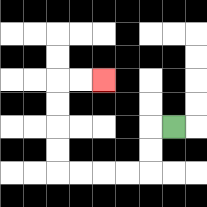{'start': '[7, 5]', 'end': '[4, 3]', 'path_directions': 'L,D,D,L,L,L,L,U,U,U,U,R,R', 'path_coordinates': '[[7, 5], [6, 5], [6, 6], [6, 7], [5, 7], [4, 7], [3, 7], [2, 7], [2, 6], [2, 5], [2, 4], [2, 3], [3, 3], [4, 3]]'}